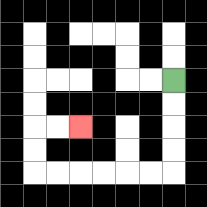{'start': '[7, 3]', 'end': '[3, 5]', 'path_directions': 'D,D,D,D,L,L,L,L,L,L,U,U,R,R', 'path_coordinates': '[[7, 3], [7, 4], [7, 5], [7, 6], [7, 7], [6, 7], [5, 7], [4, 7], [3, 7], [2, 7], [1, 7], [1, 6], [1, 5], [2, 5], [3, 5]]'}